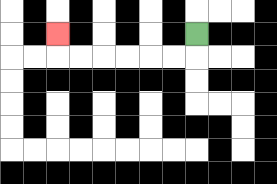{'start': '[8, 1]', 'end': '[2, 1]', 'path_directions': 'D,L,L,L,L,L,L,U', 'path_coordinates': '[[8, 1], [8, 2], [7, 2], [6, 2], [5, 2], [4, 2], [3, 2], [2, 2], [2, 1]]'}